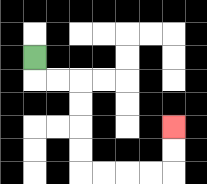{'start': '[1, 2]', 'end': '[7, 5]', 'path_directions': 'D,R,R,D,D,D,D,R,R,R,R,U,U', 'path_coordinates': '[[1, 2], [1, 3], [2, 3], [3, 3], [3, 4], [3, 5], [3, 6], [3, 7], [4, 7], [5, 7], [6, 7], [7, 7], [7, 6], [7, 5]]'}